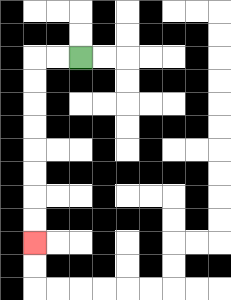{'start': '[3, 2]', 'end': '[1, 10]', 'path_directions': 'L,L,D,D,D,D,D,D,D,D', 'path_coordinates': '[[3, 2], [2, 2], [1, 2], [1, 3], [1, 4], [1, 5], [1, 6], [1, 7], [1, 8], [1, 9], [1, 10]]'}